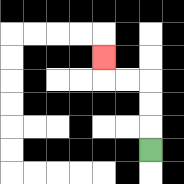{'start': '[6, 6]', 'end': '[4, 2]', 'path_directions': 'U,U,U,L,L,U', 'path_coordinates': '[[6, 6], [6, 5], [6, 4], [6, 3], [5, 3], [4, 3], [4, 2]]'}